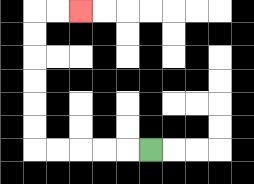{'start': '[6, 6]', 'end': '[3, 0]', 'path_directions': 'L,L,L,L,L,U,U,U,U,U,U,R,R', 'path_coordinates': '[[6, 6], [5, 6], [4, 6], [3, 6], [2, 6], [1, 6], [1, 5], [1, 4], [1, 3], [1, 2], [1, 1], [1, 0], [2, 0], [3, 0]]'}